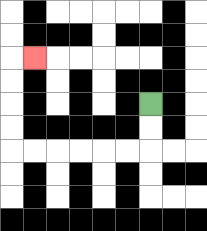{'start': '[6, 4]', 'end': '[1, 2]', 'path_directions': 'D,D,L,L,L,L,L,L,U,U,U,U,R', 'path_coordinates': '[[6, 4], [6, 5], [6, 6], [5, 6], [4, 6], [3, 6], [2, 6], [1, 6], [0, 6], [0, 5], [0, 4], [0, 3], [0, 2], [1, 2]]'}